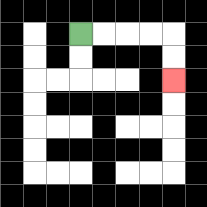{'start': '[3, 1]', 'end': '[7, 3]', 'path_directions': 'R,R,R,R,D,D', 'path_coordinates': '[[3, 1], [4, 1], [5, 1], [6, 1], [7, 1], [7, 2], [7, 3]]'}